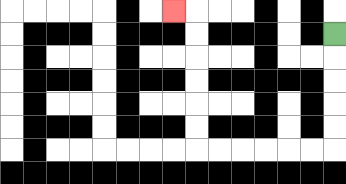{'start': '[14, 1]', 'end': '[7, 0]', 'path_directions': 'D,D,D,D,D,L,L,L,L,L,L,U,U,U,U,U,U,L', 'path_coordinates': '[[14, 1], [14, 2], [14, 3], [14, 4], [14, 5], [14, 6], [13, 6], [12, 6], [11, 6], [10, 6], [9, 6], [8, 6], [8, 5], [8, 4], [8, 3], [8, 2], [8, 1], [8, 0], [7, 0]]'}